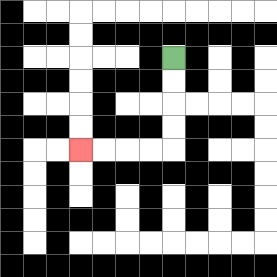{'start': '[7, 2]', 'end': '[3, 6]', 'path_directions': 'D,D,D,D,L,L,L,L', 'path_coordinates': '[[7, 2], [7, 3], [7, 4], [7, 5], [7, 6], [6, 6], [5, 6], [4, 6], [3, 6]]'}